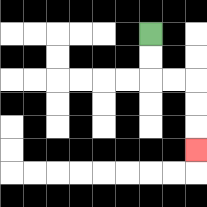{'start': '[6, 1]', 'end': '[8, 6]', 'path_directions': 'D,D,R,R,D,D,D', 'path_coordinates': '[[6, 1], [6, 2], [6, 3], [7, 3], [8, 3], [8, 4], [8, 5], [8, 6]]'}